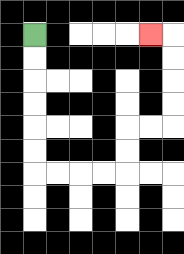{'start': '[1, 1]', 'end': '[6, 1]', 'path_directions': 'D,D,D,D,D,D,R,R,R,R,U,U,R,R,U,U,U,U,L', 'path_coordinates': '[[1, 1], [1, 2], [1, 3], [1, 4], [1, 5], [1, 6], [1, 7], [2, 7], [3, 7], [4, 7], [5, 7], [5, 6], [5, 5], [6, 5], [7, 5], [7, 4], [7, 3], [7, 2], [7, 1], [6, 1]]'}